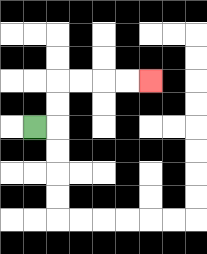{'start': '[1, 5]', 'end': '[6, 3]', 'path_directions': 'R,U,U,R,R,R,R', 'path_coordinates': '[[1, 5], [2, 5], [2, 4], [2, 3], [3, 3], [4, 3], [5, 3], [6, 3]]'}